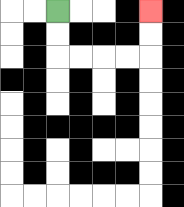{'start': '[2, 0]', 'end': '[6, 0]', 'path_directions': 'D,D,R,R,R,R,U,U', 'path_coordinates': '[[2, 0], [2, 1], [2, 2], [3, 2], [4, 2], [5, 2], [6, 2], [6, 1], [6, 0]]'}